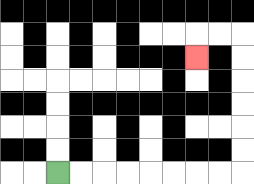{'start': '[2, 7]', 'end': '[8, 2]', 'path_directions': 'R,R,R,R,R,R,R,R,U,U,U,U,U,U,L,L,D', 'path_coordinates': '[[2, 7], [3, 7], [4, 7], [5, 7], [6, 7], [7, 7], [8, 7], [9, 7], [10, 7], [10, 6], [10, 5], [10, 4], [10, 3], [10, 2], [10, 1], [9, 1], [8, 1], [8, 2]]'}